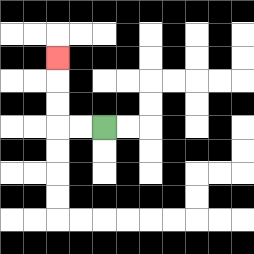{'start': '[4, 5]', 'end': '[2, 2]', 'path_directions': 'L,L,U,U,U', 'path_coordinates': '[[4, 5], [3, 5], [2, 5], [2, 4], [2, 3], [2, 2]]'}